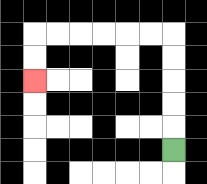{'start': '[7, 6]', 'end': '[1, 3]', 'path_directions': 'U,U,U,U,U,L,L,L,L,L,L,D,D', 'path_coordinates': '[[7, 6], [7, 5], [7, 4], [7, 3], [7, 2], [7, 1], [6, 1], [5, 1], [4, 1], [3, 1], [2, 1], [1, 1], [1, 2], [1, 3]]'}